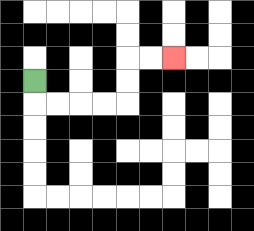{'start': '[1, 3]', 'end': '[7, 2]', 'path_directions': 'D,R,R,R,R,U,U,R,R', 'path_coordinates': '[[1, 3], [1, 4], [2, 4], [3, 4], [4, 4], [5, 4], [5, 3], [5, 2], [6, 2], [7, 2]]'}